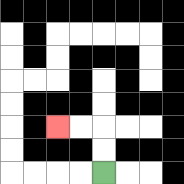{'start': '[4, 7]', 'end': '[2, 5]', 'path_directions': 'U,U,L,L', 'path_coordinates': '[[4, 7], [4, 6], [4, 5], [3, 5], [2, 5]]'}